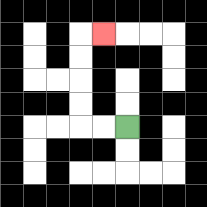{'start': '[5, 5]', 'end': '[4, 1]', 'path_directions': 'L,L,U,U,U,U,R', 'path_coordinates': '[[5, 5], [4, 5], [3, 5], [3, 4], [3, 3], [3, 2], [3, 1], [4, 1]]'}